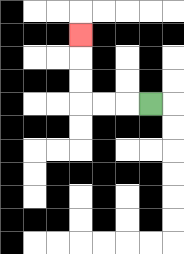{'start': '[6, 4]', 'end': '[3, 1]', 'path_directions': 'L,L,L,U,U,U', 'path_coordinates': '[[6, 4], [5, 4], [4, 4], [3, 4], [3, 3], [3, 2], [3, 1]]'}